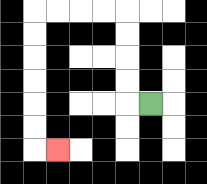{'start': '[6, 4]', 'end': '[2, 6]', 'path_directions': 'L,U,U,U,U,L,L,L,L,D,D,D,D,D,D,R', 'path_coordinates': '[[6, 4], [5, 4], [5, 3], [5, 2], [5, 1], [5, 0], [4, 0], [3, 0], [2, 0], [1, 0], [1, 1], [1, 2], [1, 3], [1, 4], [1, 5], [1, 6], [2, 6]]'}